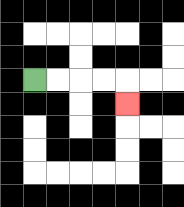{'start': '[1, 3]', 'end': '[5, 4]', 'path_directions': 'R,R,R,R,D', 'path_coordinates': '[[1, 3], [2, 3], [3, 3], [4, 3], [5, 3], [5, 4]]'}